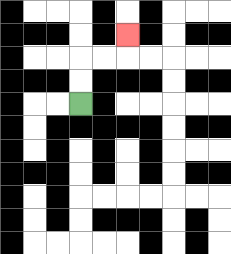{'start': '[3, 4]', 'end': '[5, 1]', 'path_directions': 'U,U,R,R,U', 'path_coordinates': '[[3, 4], [3, 3], [3, 2], [4, 2], [5, 2], [5, 1]]'}